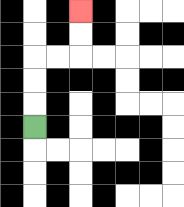{'start': '[1, 5]', 'end': '[3, 0]', 'path_directions': 'U,U,U,R,R,U,U', 'path_coordinates': '[[1, 5], [1, 4], [1, 3], [1, 2], [2, 2], [3, 2], [3, 1], [3, 0]]'}